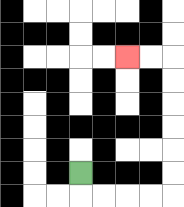{'start': '[3, 7]', 'end': '[5, 2]', 'path_directions': 'D,R,R,R,R,U,U,U,U,U,U,L,L', 'path_coordinates': '[[3, 7], [3, 8], [4, 8], [5, 8], [6, 8], [7, 8], [7, 7], [7, 6], [7, 5], [7, 4], [7, 3], [7, 2], [6, 2], [5, 2]]'}